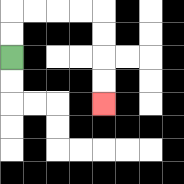{'start': '[0, 2]', 'end': '[4, 4]', 'path_directions': 'U,U,R,R,R,R,D,D,D,D', 'path_coordinates': '[[0, 2], [0, 1], [0, 0], [1, 0], [2, 0], [3, 0], [4, 0], [4, 1], [4, 2], [4, 3], [4, 4]]'}